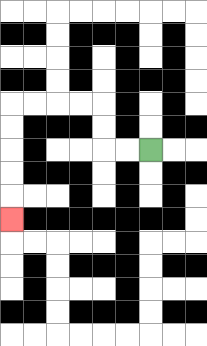{'start': '[6, 6]', 'end': '[0, 9]', 'path_directions': 'L,L,U,U,L,L,L,L,D,D,D,D,D', 'path_coordinates': '[[6, 6], [5, 6], [4, 6], [4, 5], [4, 4], [3, 4], [2, 4], [1, 4], [0, 4], [0, 5], [0, 6], [0, 7], [0, 8], [0, 9]]'}